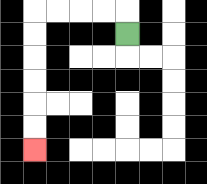{'start': '[5, 1]', 'end': '[1, 6]', 'path_directions': 'U,L,L,L,L,D,D,D,D,D,D', 'path_coordinates': '[[5, 1], [5, 0], [4, 0], [3, 0], [2, 0], [1, 0], [1, 1], [1, 2], [1, 3], [1, 4], [1, 5], [1, 6]]'}